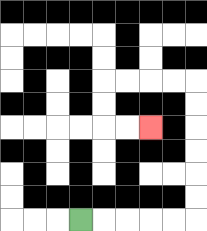{'start': '[3, 9]', 'end': '[6, 5]', 'path_directions': 'R,R,R,R,R,U,U,U,U,U,U,L,L,L,L,D,D,R,R', 'path_coordinates': '[[3, 9], [4, 9], [5, 9], [6, 9], [7, 9], [8, 9], [8, 8], [8, 7], [8, 6], [8, 5], [8, 4], [8, 3], [7, 3], [6, 3], [5, 3], [4, 3], [4, 4], [4, 5], [5, 5], [6, 5]]'}